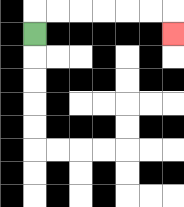{'start': '[1, 1]', 'end': '[7, 1]', 'path_directions': 'U,R,R,R,R,R,R,D', 'path_coordinates': '[[1, 1], [1, 0], [2, 0], [3, 0], [4, 0], [5, 0], [6, 0], [7, 0], [7, 1]]'}